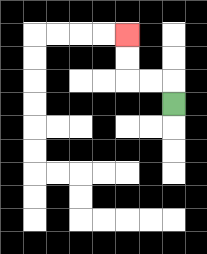{'start': '[7, 4]', 'end': '[5, 1]', 'path_directions': 'U,L,L,U,U', 'path_coordinates': '[[7, 4], [7, 3], [6, 3], [5, 3], [5, 2], [5, 1]]'}